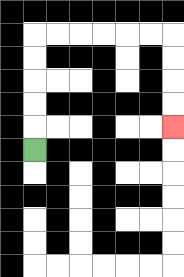{'start': '[1, 6]', 'end': '[7, 5]', 'path_directions': 'U,U,U,U,U,R,R,R,R,R,R,D,D,D,D', 'path_coordinates': '[[1, 6], [1, 5], [1, 4], [1, 3], [1, 2], [1, 1], [2, 1], [3, 1], [4, 1], [5, 1], [6, 1], [7, 1], [7, 2], [7, 3], [7, 4], [7, 5]]'}